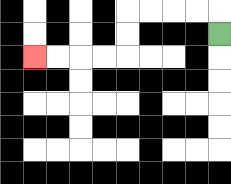{'start': '[9, 1]', 'end': '[1, 2]', 'path_directions': 'U,L,L,L,L,D,D,L,L,L,L', 'path_coordinates': '[[9, 1], [9, 0], [8, 0], [7, 0], [6, 0], [5, 0], [5, 1], [5, 2], [4, 2], [3, 2], [2, 2], [1, 2]]'}